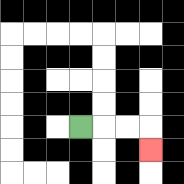{'start': '[3, 5]', 'end': '[6, 6]', 'path_directions': 'R,R,R,D', 'path_coordinates': '[[3, 5], [4, 5], [5, 5], [6, 5], [6, 6]]'}